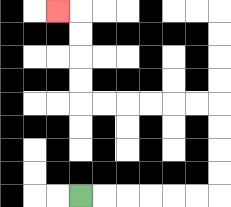{'start': '[3, 8]', 'end': '[2, 0]', 'path_directions': 'R,R,R,R,R,R,U,U,U,U,L,L,L,L,L,L,U,U,U,U,L', 'path_coordinates': '[[3, 8], [4, 8], [5, 8], [6, 8], [7, 8], [8, 8], [9, 8], [9, 7], [9, 6], [9, 5], [9, 4], [8, 4], [7, 4], [6, 4], [5, 4], [4, 4], [3, 4], [3, 3], [3, 2], [3, 1], [3, 0], [2, 0]]'}